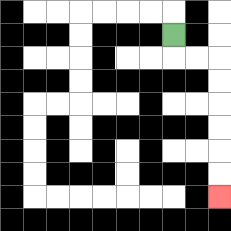{'start': '[7, 1]', 'end': '[9, 8]', 'path_directions': 'D,R,R,D,D,D,D,D,D', 'path_coordinates': '[[7, 1], [7, 2], [8, 2], [9, 2], [9, 3], [9, 4], [9, 5], [9, 6], [9, 7], [9, 8]]'}